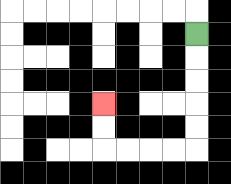{'start': '[8, 1]', 'end': '[4, 4]', 'path_directions': 'D,D,D,D,D,L,L,L,L,U,U', 'path_coordinates': '[[8, 1], [8, 2], [8, 3], [8, 4], [8, 5], [8, 6], [7, 6], [6, 6], [5, 6], [4, 6], [4, 5], [4, 4]]'}